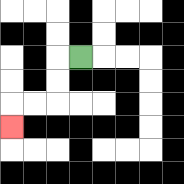{'start': '[3, 2]', 'end': '[0, 5]', 'path_directions': 'L,D,D,L,L,D', 'path_coordinates': '[[3, 2], [2, 2], [2, 3], [2, 4], [1, 4], [0, 4], [0, 5]]'}